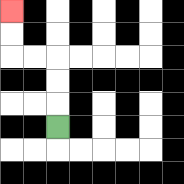{'start': '[2, 5]', 'end': '[0, 0]', 'path_directions': 'U,U,U,L,L,U,U', 'path_coordinates': '[[2, 5], [2, 4], [2, 3], [2, 2], [1, 2], [0, 2], [0, 1], [0, 0]]'}